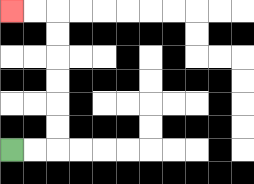{'start': '[0, 6]', 'end': '[0, 0]', 'path_directions': 'R,R,U,U,U,U,U,U,L,L', 'path_coordinates': '[[0, 6], [1, 6], [2, 6], [2, 5], [2, 4], [2, 3], [2, 2], [2, 1], [2, 0], [1, 0], [0, 0]]'}